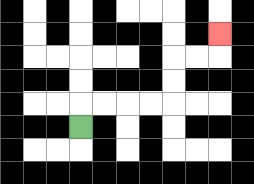{'start': '[3, 5]', 'end': '[9, 1]', 'path_directions': 'U,R,R,R,R,U,U,R,R,U', 'path_coordinates': '[[3, 5], [3, 4], [4, 4], [5, 4], [6, 4], [7, 4], [7, 3], [7, 2], [8, 2], [9, 2], [9, 1]]'}